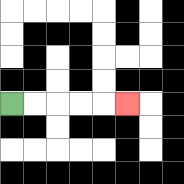{'start': '[0, 4]', 'end': '[5, 4]', 'path_directions': 'R,R,R,R,R', 'path_coordinates': '[[0, 4], [1, 4], [2, 4], [3, 4], [4, 4], [5, 4]]'}